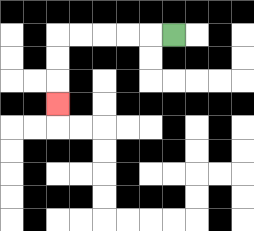{'start': '[7, 1]', 'end': '[2, 4]', 'path_directions': 'L,L,L,L,L,D,D,D', 'path_coordinates': '[[7, 1], [6, 1], [5, 1], [4, 1], [3, 1], [2, 1], [2, 2], [2, 3], [2, 4]]'}